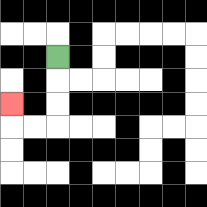{'start': '[2, 2]', 'end': '[0, 4]', 'path_directions': 'D,D,D,L,L,U', 'path_coordinates': '[[2, 2], [2, 3], [2, 4], [2, 5], [1, 5], [0, 5], [0, 4]]'}